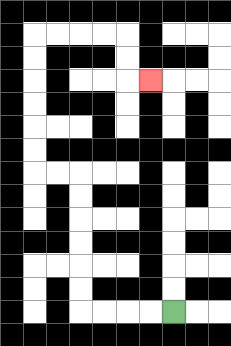{'start': '[7, 13]', 'end': '[6, 3]', 'path_directions': 'L,L,L,L,U,U,U,U,U,U,L,L,U,U,U,U,U,U,R,R,R,R,D,D,R', 'path_coordinates': '[[7, 13], [6, 13], [5, 13], [4, 13], [3, 13], [3, 12], [3, 11], [3, 10], [3, 9], [3, 8], [3, 7], [2, 7], [1, 7], [1, 6], [1, 5], [1, 4], [1, 3], [1, 2], [1, 1], [2, 1], [3, 1], [4, 1], [5, 1], [5, 2], [5, 3], [6, 3]]'}